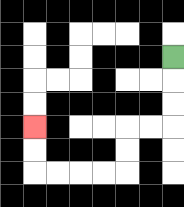{'start': '[7, 2]', 'end': '[1, 5]', 'path_directions': 'D,D,D,L,L,D,D,L,L,L,L,U,U', 'path_coordinates': '[[7, 2], [7, 3], [7, 4], [7, 5], [6, 5], [5, 5], [5, 6], [5, 7], [4, 7], [3, 7], [2, 7], [1, 7], [1, 6], [1, 5]]'}